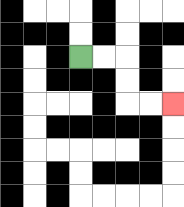{'start': '[3, 2]', 'end': '[7, 4]', 'path_directions': 'R,R,D,D,R,R', 'path_coordinates': '[[3, 2], [4, 2], [5, 2], [5, 3], [5, 4], [6, 4], [7, 4]]'}